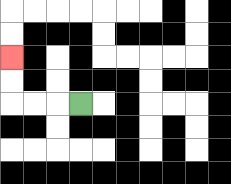{'start': '[3, 4]', 'end': '[0, 2]', 'path_directions': 'L,L,L,U,U', 'path_coordinates': '[[3, 4], [2, 4], [1, 4], [0, 4], [0, 3], [0, 2]]'}